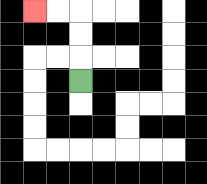{'start': '[3, 3]', 'end': '[1, 0]', 'path_directions': 'U,U,U,L,L', 'path_coordinates': '[[3, 3], [3, 2], [3, 1], [3, 0], [2, 0], [1, 0]]'}